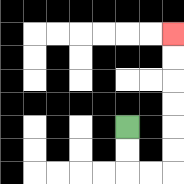{'start': '[5, 5]', 'end': '[7, 1]', 'path_directions': 'D,D,R,R,U,U,U,U,U,U', 'path_coordinates': '[[5, 5], [5, 6], [5, 7], [6, 7], [7, 7], [7, 6], [7, 5], [7, 4], [7, 3], [7, 2], [7, 1]]'}